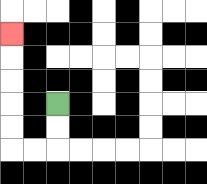{'start': '[2, 4]', 'end': '[0, 1]', 'path_directions': 'D,D,L,L,U,U,U,U,U', 'path_coordinates': '[[2, 4], [2, 5], [2, 6], [1, 6], [0, 6], [0, 5], [0, 4], [0, 3], [0, 2], [0, 1]]'}